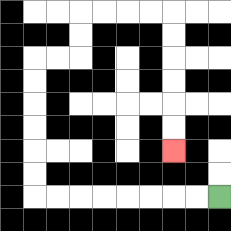{'start': '[9, 8]', 'end': '[7, 6]', 'path_directions': 'L,L,L,L,L,L,L,L,U,U,U,U,U,U,R,R,U,U,R,R,R,R,D,D,D,D,D,D', 'path_coordinates': '[[9, 8], [8, 8], [7, 8], [6, 8], [5, 8], [4, 8], [3, 8], [2, 8], [1, 8], [1, 7], [1, 6], [1, 5], [1, 4], [1, 3], [1, 2], [2, 2], [3, 2], [3, 1], [3, 0], [4, 0], [5, 0], [6, 0], [7, 0], [7, 1], [7, 2], [7, 3], [7, 4], [7, 5], [7, 6]]'}